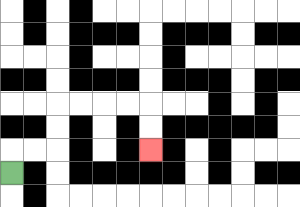{'start': '[0, 7]', 'end': '[6, 6]', 'path_directions': 'U,R,R,U,U,R,R,R,R,D,D', 'path_coordinates': '[[0, 7], [0, 6], [1, 6], [2, 6], [2, 5], [2, 4], [3, 4], [4, 4], [5, 4], [6, 4], [6, 5], [6, 6]]'}